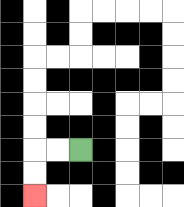{'start': '[3, 6]', 'end': '[1, 8]', 'path_directions': 'L,L,D,D', 'path_coordinates': '[[3, 6], [2, 6], [1, 6], [1, 7], [1, 8]]'}